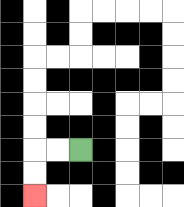{'start': '[3, 6]', 'end': '[1, 8]', 'path_directions': 'L,L,D,D', 'path_coordinates': '[[3, 6], [2, 6], [1, 6], [1, 7], [1, 8]]'}